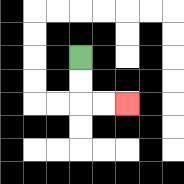{'start': '[3, 2]', 'end': '[5, 4]', 'path_directions': 'D,D,R,R', 'path_coordinates': '[[3, 2], [3, 3], [3, 4], [4, 4], [5, 4]]'}